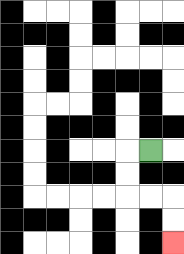{'start': '[6, 6]', 'end': '[7, 10]', 'path_directions': 'L,D,D,R,R,D,D', 'path_coordinates': '[[6, 6], [5, 6], [5, 7], [5, 8], [6, 8], [7, 8], [7, 9], [7, 10]]'}